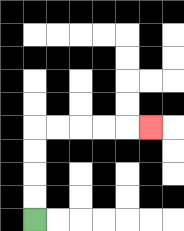{'start': '[1, 9]', 'end': '[6, 5]', 'path_directions': 'U,U,U,U,R,R,R,R,R', 'path_coordinates': '[[1, 9], [1, 8], [1, 7], [1, 6], [1, 5], [2, 5], [3, 5], [4, 5], [5, 5], [6, 5]]'}